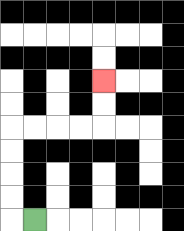{'start': '[1, 9]', 'end': '[4, 3]', 'path_directions': 'L,U,U,U,U,R,R,R,R,U,U', 'path_coordinates': '[[1, 9], [0, 9], [0, 8], [0, 7], [0, 6], [0, 5], [1, 5], [2, 5], [3, 5], [4, 5], [4, 4], [4, 3]]'}